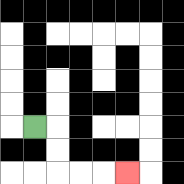{'start': '[1, 5]', 'end': '[5, 7]', 'path_directions': 'R,D,D,R,R,R', 'path_coordinates': '[[1, 5], [2, 5], [2, 6], [2, 7], [3, 7], [4, 7], [5, 7]]'}